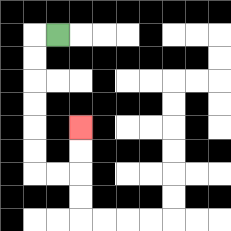{'start': '[2, 1]', 'end': '[3, 5]', 'path_directions': 'L,D,D,D,D,D,D,R,R,U,U', 'path_coordinates': '[[2, 1], [1, 1], [1, 2], [1, 3], [1, 4], [1, 5], [1, 6], [1, 7], [2, 7], [3, 7], [3, 6], [3, 5]]'}